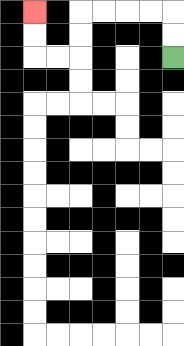{'start': '[7, 2]', 'end': '[1, 0]', 'path_directions': 'U,U,L,L,L,L,D,D,L,L,U,U', 'path_coordinates': '[[7, 2], [7, 1], [7, 0], [6, 0], [5, 0], [4, 0], [3, 0], [3, 1], [3, 2], [2, 2], [1, 2], [1, 1], [1, 0]]'}